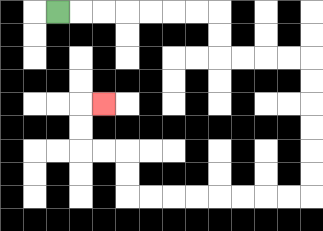{'start': '[2, 0]', 'end': '[4, 4]', 'path_directions': 'R,R,R,R,R,R,R,D,D,R,R,R,R,D,D,D,D,D,D,L,L,L,L,L,L,L,L,U,U,L,L,U,U,R', 'path_coordinates': '[[2, 0], [3, 0], [4, 0], [5, 0], [6, 0], [7, 0], [8, 0], [9, 0], [9, 1], [9, 2], [10, 2], [11, 2], [12, 2], [13, 2], [13, 3], [13, 4], [13, 5], [13, 6], [13, 7], [13, 8], [12, 8], [11, 8], [10, 8], [9, 8], [8, 8], [7, 8], [6, 8], [5, 8], [5, 7], [5, 6], [4, 6], [3, 6], [3, 5], [3, 4], [4, 4]]'}